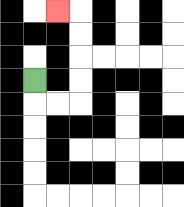{'start': '[1, 3]', 'end': '[2, 0]', 'path_directions': 'D,R,R,U,U,U,U,L', 'path_coordinates': '[[1, 3], [1, 4], [2, 4], [3, 4], [3, 3], [3, 2], [3, 1], [3, 0], [2, 0]]'}